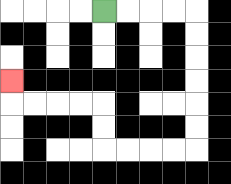{'start': '[4, 0]', 'end': '[0, 3]', 'path_directions': 'R,R,R,R,D,D,D,D,D,D,L,L,L,L,U,U,L,L,L,L,U', 'path_coordinates': '[[4, 0], [5, 0], [6, 0], [7, 0], [8, 0], [8, 1], [8, 2], [8, 3], [8, 4], [8, 5], [8, 6], [7, 6], [6, 6], [5, 6], [4, 6], [4, 5], [4, 4], [3, 4], [2, 4], [1, 4], [0, 4], [0, 3]]'}